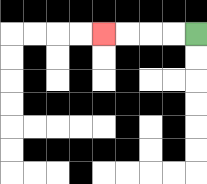{'start': '[8, 1]', 'end': '[4, 1]', 'path_directions': 'L,L,L,L', 'path_coordinates': '[[8, 1], [7, 1], [6, 1], [5, 1], [4, 1]]'}